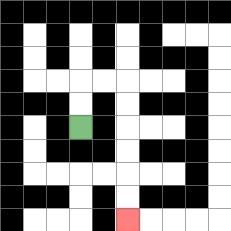{'start': '[3, 5]', 'end': '[5, 9]', 'path_directions': 'U,U,R,R,D,D,D,D,D,D', 'path_coordinates': '[[3, 5], [3, 4], [3, 3], [4, 3], [5, 3], [5, 4], [5, 5], [5, 6], [5, 7], [5, 8], [5, 9]]'}